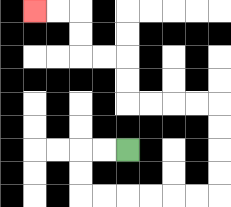{'start': '[5, 6]', 'end': '[1, 0]', 'path_directions': 'L,L,D,D,R,R,R,R,R,R,U,U,U,U,L,L,L,L,U,U,L,L,U,U,L,L', 'path_coordinates': '[[5, 6], [4, 6], [3, 6], [3, 7], [3, 8], [4, 8], [5, 8], [6, 8], [7, 8], [8, 8], [9, 8], [9, 7], [9, 6], [9, 5], [9, 4], [8, 4], [7, 4], [6, 4], [5, 4], [5, 3], [5, 2], [4, 2], [3, 2], [3, 1], [3, 0], [2, 0], [1, 0]]'}